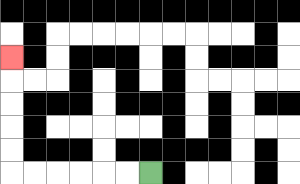{'start': '[6, 7]', 'end': '[0, 2]', 'path_directions': 'L,L,L,L,L,L,U,U,U,U,U', 'path_coordinates': '[[6, 7], [5, 7], [4, 7], [3, 7], [2, 7], [1, 7], [0, 7], [0, 6], [0, 5], [0, 4], [0, 3], [0, 2]]'}